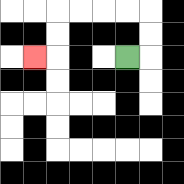{'start': '[5, 2]', 'end': '[1, 2]', 'path_directions': 'R,U,U,L,L,L,L,D,D,L', 'path_coordinates': '[[5, 2], [6, 2], [6, 1], [6, 0], [5, 0], [4, 0], [3, 0], [2, 0], [2, 1], [2, 2], [1, 2]]'}